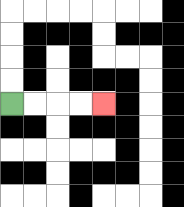{'start': '[0, 4]', 'end': '[4, 4]', 'path_directions': 'R,R,R,R', 'path_coordinates': '[[0, 4], [1, 4], [2, 4], [3, 4], [4, 4]]'}